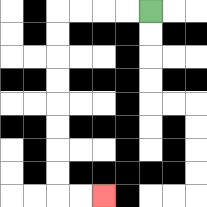{'start': '[6, 0]', 'end': '[4, 8]', 'path_directions': 'L,L,L,L,D,D,D,D,D,D,D,D,R,R', 'path_coordinates': '[[6, 0], [5, 0], [4, 0], [3, 0], [2, 0], [2, 1], [2, 2], [2, 3], [2, 4], [2, 5], [2, 6], [2, 7], [2, 8], [3, 8], [4, 8]]'}